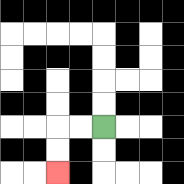{'start': '[4, 5]', 'end': '[2, 7]', 'path_directions': 'L,L,D,D', 'path_coordinates': '[[4, 5], [3, 5], [2, 5], [2, 6], [2, 7]]'}